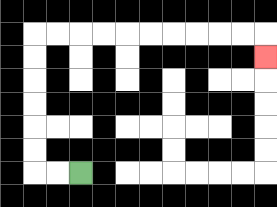{'start': '[3, 7]', 'end': '[11, 2]', 'path_directions': 'L,L,U,U,U,U,U,U,R,R,R,R,R,R,R,R,R,R,D', 'path_coordinates': '[[3, 7], [2, 7], [1, 7], [1, 6], [1, 5], [1, 4], [1, 3], [1, 2], [1, 1], [2, 1], [3, 1], [4, 1], [5, 1], [6, 1], [7, 1], [8, 1], [9, 1], [10, 1], [11, 1], [11, 2]]'}